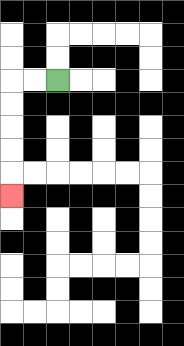{'start': '[2, 3]', 'end': '[0, 8]', 'path_directions': 'L,L,D,D,D,D,D', 'path_coordinates': '[[2, 3], [1, 3], [0, 3], [0, 4], [0, 5], [0, 6], [0, 7], [0, 8]]'}